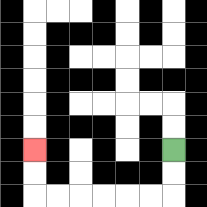{'start': '[7, 6]', 'end': '[1, 6]', 'path_directions': 'D,D,L,L,L,L,L,L,U,U', 'path_coordinates': '[[7, 6], [7, 7], [7, 8], [6, 8], [5, 8], [4, 8], [3, 8], [2, 8], [1, 8], [1, 7], [1, 6]]'}